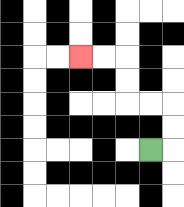{'start': '[6, 6]', 'end': '[3, 2]', 'path_directions': 'R,U,U,L,L,U,U,L,L', 'path_coordinates': '[[6, 6], [7, 6], [7, 5], [7, 4], [6, 4], [5, 4], [5, 3], [5, 2], [4, 2], [3, 2]]'}